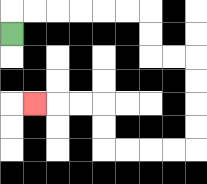{'start': '[0, 1]', 'end': '[1, 4]', 'path_directions': 'U,R,R,R,R,R,R,D,D,R,R,D,D,D,D,L,L,L,L,U,U,L,L,L', 'path_coordinates': '[[0, 1], [0, 0], [1, 0], [2, 0], [3, 0], [4, 0], [5, 0], [6, 0], [6, 1], [6, 2], [7, 2], [8, 2], [8, 3], [8, 4], [8, 5], [8, 6], [7, 6], [6, 6], [5, 6], [4, 6], [4, 5], [4, 4], [3, 4], [2, 4], [1, 4]]'}